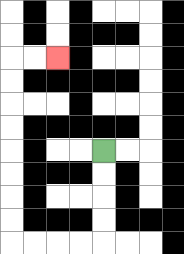{'start': '[4, 6]', 'end': '[2, 2]', 'path_directions': 'D,D,D,D,L,L,L,L,U,U,U,U,U,U,U,U,R,R', 'path_coordinates': '[[4, 6], [4, 7], [4, 8], [4, 9], [4, 10], [3, 10], [2, 10], [1, 10], [0, 10], [0, 9], [0, 8], [0, 7], [0, 6], [0, 5], [0, 4], [0, 3], [0, 2], [1, 2], [2, 2]]'}